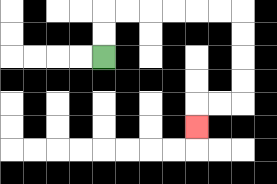{'start': '[4, 2]', 'end': '[8, 5]', 'path_directions': 'U,U,R,R,R,R,R,R,D,D,D,D,L,L,D', 'path_coordinates': '[[4, 2], [4, 1], [4, 0], [5, 0], [6, 0], [7, 0], [8, 0], [9, 0], [10, 0], [10, 1], [10, 2], [10, 3], [10, 4], [9, 4], [8, 4], [8, 5]]'}